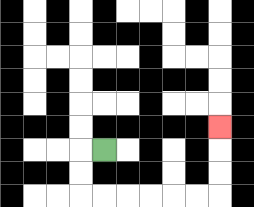{'start': '[4, 6]', 'end': '[9, 5]', 'path_directions': 'L,D,D,R,R,R,R,R,R,U,U,U', 'path_coordinates': '[[4, 6], [3, 6], [3, 7], [3, 8], [4, 8], [5, 8], [6, 8], [7, 8], [8, 8], [9, 8], [9, 7], [9, 6], [9, 5]]'}